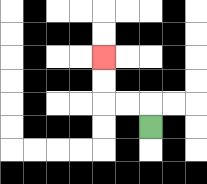{'start': '[6, 5]', 'end': '[4, 2]', 'path_directions': 'U,L,L,U,U', 'path_coordinates': '[[6, 5], [6, 4], [5, 4], [4, 4], [4, 3], [4, 2]]'}